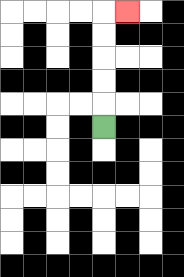{'start': '[4, 5]', 'end': '[5, 0]', 'path_directions': 'U,U,U,U,U,R', 'path_coordinates': '[[4, 5], [4, 4], [4, 3], [4, 2], [4, 1], [4, 0], [5, 0]]'}